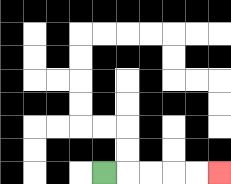{'start': '[4, 7]', 'end': '[9, 7]', 'path_directions': 'R,R,R,R,R', 'path_coordinates': '[[4, 7], [5, 7], [6, 7], [7, 7], [8, 7], [9, 7]]'}